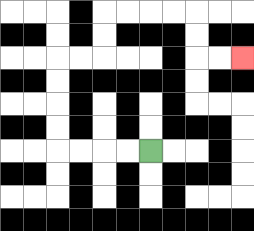{'start': '[6, 6]', 'end': '[10, 2]', 'path_directions': 'L,L,L,L,U,U,U,U,R,R,U,U,R,R,R,R,D,D,R,R', 'path_coordinates': '[[6, 6], [5, 6], [4, 6], [3, 6], [2, 6], [2, 5], [2, 4], [2, 3], [2, 2], [3, 2], [4, 2], [4, 1], [4, 0], [5, 0], [6, 0], [7, 0], [8, 0], [8, 1], [8, 2], [9, 2], [10, 2]]'}